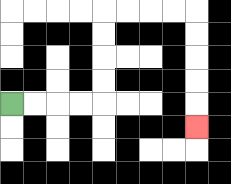{'start': '[0, 4]', 'end': '[8, 5]', 'path_directions': 'R,R,R,R,U,U,U,U,R,R,R,R,D,D,D,D,D', 'path_coordinates': '[[0, 4], [1, 4], [2, 4], [3, 4], [4, 4], [4, 3], [4, 2], [4, 1], [4, 0], [5, 0], [6, 0], [7, 0], [8, 0], [8, 1], [8, 2], [8, 3], [8, 4], [8, 5]]'}